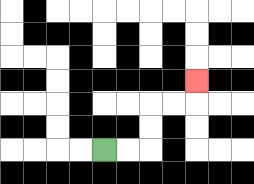{'start': '[4, 6]', 'end': '[8, 3]', 'path_directions': 'R,R,U,U,R,R,U', 'path_coordinates': '[[4, 6], [5, 6], [6, 6], [6, 5], [6, 4], [7, 4], [8, 4], [8, 3]]'}